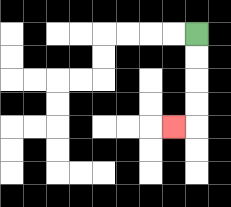{'start': '[8, 1]', 'end': '[7, 5]', 'path_directions': 'D,D,D,D,L', 'path_coordinates': '[[8, 1], [8, 2], [8, 3], [8, 4], [8, 5], [7, 5]]'}